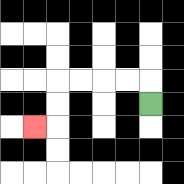{'start': '[6, 4]', 'end': '[1, 5]', 'path_directions': 'U,L,L,L,L,D,D,L', 'path_coordinates': '[[6, 4], [6, 3], [5, 3], [4, 3], [3, 3], [2, 3], [2, 4], [2, 5], [1, 5]]'}